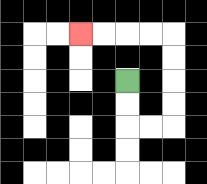{'start': '[5, 3]', 'end': '[3, 1]', 'path_directions': 'D,D,R,R,U,U,U,U,L,L,L,L', 'path_coordinates': '[[5, 3], [5, 4], [5, 5], [6, 5], [7, 5], [7, 4], [7, 3], [7, 2], [7, 1], [6, 1], [5, 1], [4, 1], [3, 1]]'}